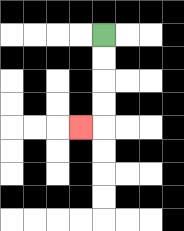{'start': '[4, 1]', 'end': '[3, 5]', 'path_directions': 'D,D,D,D,L', 'path_coordinates': '[[4, 1], [4, 2], [4, 3], [4, 4], [4, 5], [3, 5]]'}